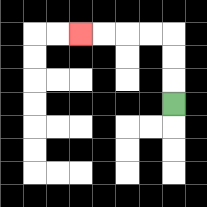{'start': '[7, 4]', 'end': '[3, 1]', 'path_directions': 'U,U,U,L,L,L,L', 'path_coordinates': '[[7, 4], [7, 3], [7, 2], [7, 1], [6, 1], [5, 1], [4, 1], [3, 1]]'}